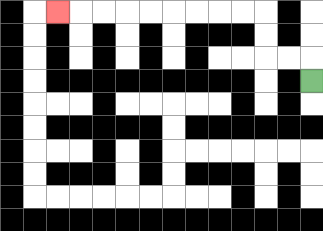{'start': '[13, 3]', 'end': '[2, 0]', 'path_directions': 'U,L,L,U,U,L,L,L,L,L,L,L,L,L', 'path_coordinates': '[[13, 3], [13, 2], [12, 2], [11, 2], [11, 1], [11, 0], [10, 0], [9, 0], [8, 0], [7, 0], [6, 0], [5, 0], [4, 0], [3, 0], [2, 0]]'}